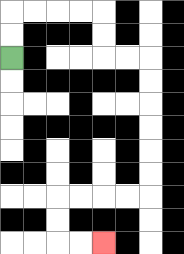{'start': '[0, 2]', 'end': '[4, 10]', 'path_directions': 'U,U,R,R,R,R,D,D,R,R,D,D,D,D,D,D,L,L,L,L,D,D,R,R', 'path_coordinates': '[[0, 2], [0, 1], [0, 0], [1, 0], [2, 0], [3, 0], [4, 0], [4, 1], [4, 2], [5, 2], [6, 2], [6, 3], [6, 4], [6, 5], [6, 6], [6, 7], [6, 8], [5, 8], [4, 8], [3, 8], [2, 8], [2, 9], [2, 10], [3, 10], [4, 10]]'}